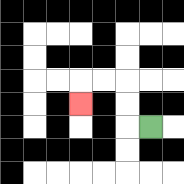{'start': '[6, 5]', 'end': '[3, 4]', 'path_directions': 'L,U,U,L,L,D', 'path_coordinates': '[[6, 5], [5, 5], [5, 4], [5, 3], [4, 3], [3, 3], [3, 4]]'}